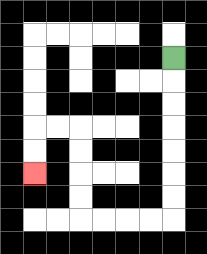{'start': '[7, 2]', 'end': '[1, 7]', 'path_directions': 'D,D,D,D,D,D,D,L,L,L,L,U,U,U,U,L,L,D,D', 'path_coordinates': '[[7, 2], [7, 3], [7, 4], [7, 5], [7, 6], [7, 7], [7, 8], [7, 9], [6, 9], [5, 9], [4, 9], [3, 9], [3, 8], [3, 7], [3, 6], [3, 5], [2, 5], [1, 5], [1, 6], [1, 7]]'}